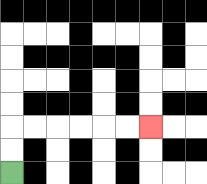{'start': '[0, 7]', 'end': '[6, 5]', 'path_directions': 'U,U,R,R,R,R,R,R', 'path_coordinates': '[[0, 7], [0, 6], [0, 5], [1, 5], [2, 5], [3, 5], [4, 5], [5, 5], [6, 5]]'}